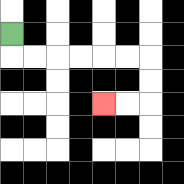{'start': '[0, 1]', 'end': '[4, 4]', 'path_directions': 'D,R,R,R,R,R,R,D,D,L,L', 'path_coordinates': '[[0, 1], [0, 2], [1, 2], [2, 2], [3, 2], [4, 2], [5, 2], [6, 2], [6, 3], [6, 4], [5, 4], [4, 4]]'}